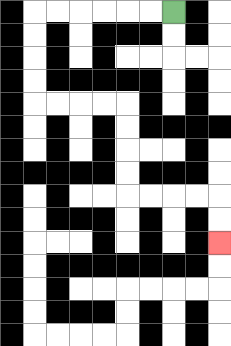{'start': '[7, 0]', 'end': '[9, 10]', 'path_directions': 'L,L,L,L,L,L,D,D,D,D,R,R,R,R,D,D,D,D,R,R,R,R,D,D', 'path_coordinates': '[[7, 0], [6, 0], [5, 0], [4, 0], [3, 0], [2, 0], [1, 0], [1, 1], [1, 2], [1, 3], [1, 4], [2, 4], [3, 4], [4, 4], [5, 4], [5, 5], [5, 6], [5, 7], [5, 8], [6, 8], [7, 8], [8, 8], [9, 8], [9, 9], [9, 10]]'}